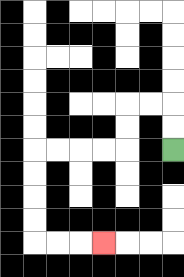{'start': '[7, 6]', 'end': '[4, 10]', 'path_directions': 'U,U,L,L,D,D,L,L,L,L,D,D,D,D,R,R,R', 'path_coordinates': '[[7, 6], [7, 5], [7, 4], [6, 4], [5, 4], [5, 5], [5, 6], [4, 6], [3, 6], [2, 6], [1, 6], [1, 7], [1, 8], [1, 9], [1, 10], [2, 10], [3, 10], [4, 10]]'}